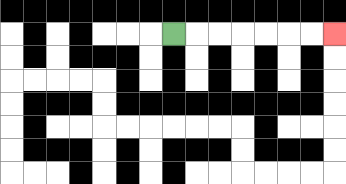{'start': '[7, 1]', 'end': '[14, 1]', 'path_directions': 'R,R,R,R,R,R,R', 'path_coordinates': '[[7, 1], [8, 1], [9, 1], [10, 1], [11, 1], [12, 1], [13, 1], [14, 1]]'}